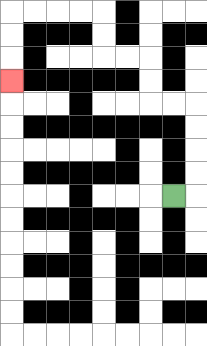{'start': '[7, 8]', 'end': '[0, 3]', 'path_directions': 'R,U,U,U,U,L,L,U,U,L,L,U,U,L,L,L,L,D,D,D', 'path_coordinates': '[[7, 8], [8, 8], [8, 7], [8, 6], [8, 5], [8, 4], [7, 4], [6, 4], [6, 3], [6, 2], [5, 2], [4, 2], [4, 1], [4, 0], [3, 0], [2, 0], [1, 0], [0, 0], [0, 1], [0, 2], [0, 3]]'}